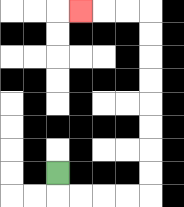{'start': '[2, 7]', 'end': '[3, 0]', 'path_directions': 'D,R,R,R,R,U,U,U,U,U,U,U,U,L,L,L', 'path_coordinates': '[[2, 7], [2, 8], [3, 8], [4, 8], [5, 8], [6, 8], [6, 7], [6, 6], [6, 5], [6, 4], [6, 3], [6, 2], [6, 1], [6, 0], [5, 0], [4, 0], [3, 0]]'}